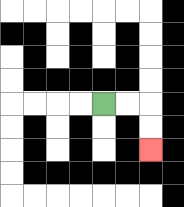{'start': '[4, 4]', 'end': '[6, 6]', 'path_directions': 'R,R,D,D', 'path_coordinates': '[[4, 4], [5, 4], [6, 4], [6, 5], [6, 6]]'}